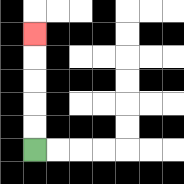{'start': '[1, 6]', 'end': '[1, 1]', 'path_directions': 'U,U,U,U,U', 'path_coordinates': '[[1, 6], [1, 5], [1, 4], [1, 3], [1, 2], [1, 1]]'}